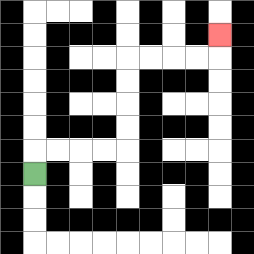{'start': '[1, 7]', 'end': '[9, 1]', 'path_directions': 'U,R,R,R,R,U,U,U,U,R,R,R,R,U', 'path_coordinates': '[[1, 7], [1, 6], [2, 6], [3, 6], [4, 6], [5, 6], [5, 5], [5, 4], [5, 3], [5, 2], [6, 2], [7, 2], [8, 2], [9, 2], [9, 1]]'}